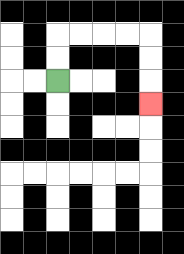{'start': '[2, 3]', 'end': '[6, 4]', 'path_directions': 'U,U,R,R,R,R,D,D,D', 'path_coordinates': '[[2, 3], [2, 2], [2, 1], [3, 1], [4, 1], [5, 1], [6, 1], [6, 2], [6, 3], [6, 4]]'}